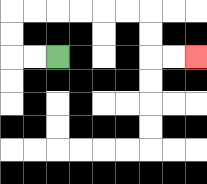{'start': '[2, 2]', 'end': '[8, 2]', 'path_directions': 'L,L,U,U,R,R,R,R,R,R,D,D,R,R', 'path_coordinates': '[[2, 2], [1, 2], [0, 2], [0, 1], [0, 0], [1, 0], [2, 0], [3, 0], [4, 0], [5, 0], [6, 0], [6, 1], [6, 2], [7, 2], [8, 2]]'}